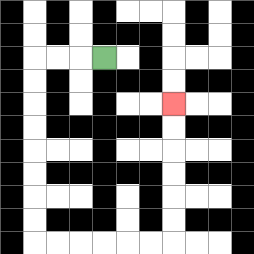{'start': '[4, 2]', 'end': '[7, 4]', 'path_directions': 'L,L,L,D,D,D,D,D,D,D,D,R,R,R,R,R,R,U,U,U,U,U,U', 'path_coordinates': '[[4, 2], [3, 2], [2, 2], [1, 2], [1, 3], [1, 4], [1, 5], [1, 6], [1, 7], [1, 8], [1, 9], [1, 10], [2, 10], [3, 10], [4, 10], [5, 10], [6, 10], [7, 10], [7, 9], [7, 8], [7, 7], [7, 6], [7, 5], [7, 4]]'}